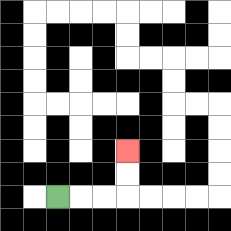{'start': '[2, 8]', 'end': '[5, 6]', 'path_directions': 'R,R,R,U,U', 'path_coordinates': '[[2, 8], [3, 8], [4, 8], [5, 8], [5, 7], [5, 6]]'}